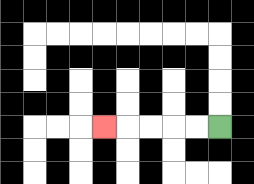{'start': '[9, 5]', 'end': '[4, 5]', 'path_directions': 'L,L,L,L,L', 'path_coordinates': '[[9, 5], [8, 5], [7, 5], [6, 5], [5, 5], [4, 5]]'}